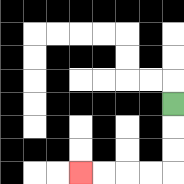{'start': '[7, 4]', 'end': '[3, 7]', 'path_directions': 'D,D,D,L,L,L,L', 'path_coordinates': '[[7, 4], [7, 5], [7, 6], [7, 7], [6, 7], [5, 7], [4, 7], [3, 7]]'}